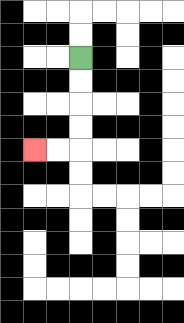{'start': '[3, 2]', 'end': '[1, 6]', 'path_directions': 'D,D,D,D,L,L', 'path_coordinates': '[[3, 2], [3, 3], [3, 4], [3, 5], [3, 6], [2, 6], [1, 6]]'}